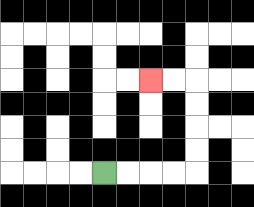{'start': '[4, 7]', 'end': '[6, 3]', 'path_directions': 'R,R,R,R,U,U,U,U,L,L', 'path_coordinates': '[[4, 7], [5, 7], [6, 7], [7, 7], [8, 7], [8, 6], [8, 5], [8, 4], [8, 3], [7, 3], [6, 3]]'}